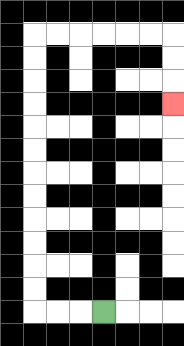{'start': '[4, 13]', 'end': '[7, 4]', 'path_directions': 'L,L,L,U,U,U,U,U,U,U,U,U,U,U,U,R,R,R,R,R,R,D,D,D', 'path_coordinates': '[[4, 13], [3, 13], [2, 13], [1, 13], [1, 12], [1, 11], [1, 10], [1, 9], [1, 8], [1, 7], [1, 6], [1, 5], [1, 4], [1, 3], [1, 2], [1, 1], [2, 1], [3, 1], [4, 1], [5, 1], [6, 1], [7, 1], [7, 2], [7, 3], [7, 4]]'}